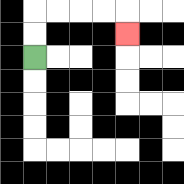{'start': '[1, 2]', 'end': '[5, 1]', 'path_directions': 'U,U,R,R,R,R,D', 'path_coordinates': '[[1, 2], [1, 1], [1, 0], [2, 0], [3, 0], [4, 0], [5, 0], [5, 1]]'}